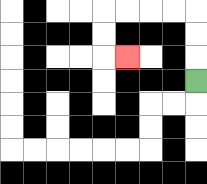{'start': '[8, 3]', 'end': '[5, 2]', 'path_directions': 'U,U,U,L,L,L,L,D,D,R', 'path_coordinates': '[[8, 3], [8, 2], [8, 1], [8, 0], [7, 0], [6, 0], [5, 0], [4, 0], [4, 1], [4, 2], [5, 2]]'}